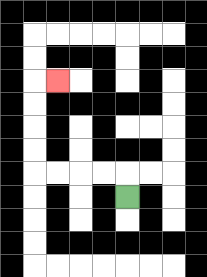{'start': '[5, 8]', 'end': '[2, 3]', 'path_directions': 'U,L,L,L,L,U,U,U,U,R', 'path_coordinates': '[[5, 8], [5, 7], [4, 7], [3, 7], [2, 7], [1, 7], [1, 6], [1, 5], [1, 4], [1, 3], [2, 3]]'}